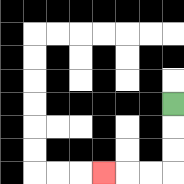{'start': '[7, 4]', 'end': '[4, 7]', 'path_directions': 'D,D,D,L,L,L', 'path_coordinates': '[[7, 4], [7, 5], [7, 6], [7, 7], [6, 7], [5, 7], [4, 7]]'}